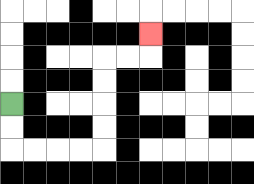{'start': '[0, 4]', 'end': '[6, 1]', 'path_directions': 'D,D,R,R,R,R,U,U,U,U,R,R,U', 'path_coordinates': '[[0, 4], [0, 5], [0, 6], [1, 6], [2, 6], [3, 6], [4, 6], [4, 5], [4, 4], [4, 3], [4, 2], [5, 2], [6, 2], [6, 1]]'}